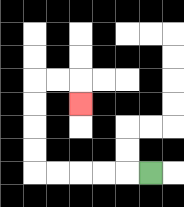{'start': '[6, 7]', 'end': '[3, 4]', 'path_directions': 'L,L,L,L,L,U,U,U,U,R,R,D', 'path_coordinates': '[[6, 7], [5, 7], [4, 7], [3, 7], [2, 7], [1, 7], [1, 6], [1, 5], [1, 4], [1, 3], [2, 3], [3, 3], [3, 4]]'}